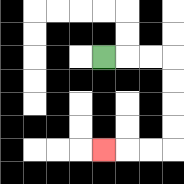{'start': '[4, 2]', 'end': '[4, 6]', 'path_directions': 'R,R,R,D,D,D,D,L,L,L', 'path_coordinates': '[[4, 2], [5, 2], [6, 2], [7, 2], [7, 3], [7, 4], [7, 5], [7, 6], [6, 6], [5, 6], [4, 6]]'}